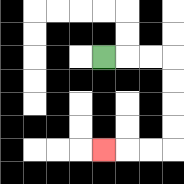{'start': '[4, 2]', 'end': '[4, 6]', 'path_directions': 'R,R,R,D,D,D,D,L,L,L', 'path_coordinates': '[[4, 2], [5, 2], [6, 2], [7, 2], [7, 3], [7, 4], [7, 5], [7, 6], [6, 6], [5, 6], [4, 6]]'}